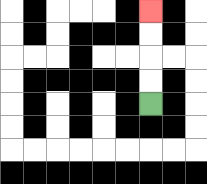{'start': '[6, 4]', 'end': '[6, 0]', 'path_directions': 'U,U,U,U', 'path_coordinates': '[[6, 4], [6, 3], [6, 2], [6, 1], [6, 0]]'}